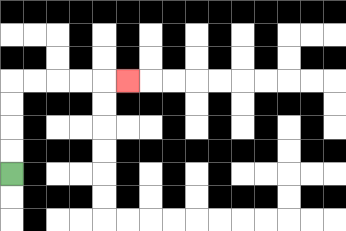{'start': '[0, 7]', 'end': '[5, 3]', 'path_directions': 'U,U,U,U,R,R,R,R,R', 'path_coordinates': '[[0, 7], [0, 6], [0, 5], [0, 4], [0, 3], [1, 3], [2, 3], [3, 3], [4, 3], [5, 3]]'}